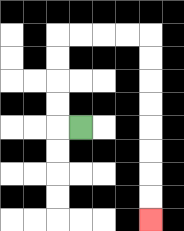{'start': '[3, 5]', 'end': '[6, 9]', 'path_directions': 'L,U,U,U,U,R,R,R,R,D,D,D,D,D,D,D,D', 'path_coordinates': '[[3, 5], [2, 5], [2, 4], [2, 3], [2, 2], [2, 1], [3, 1], [4, 1], [5, 1], [6, 1], [6, 2], [6, 3], [6, 4], [6, 5], [6, 6], [6, 7], [6, 8], [6, 9]]'}